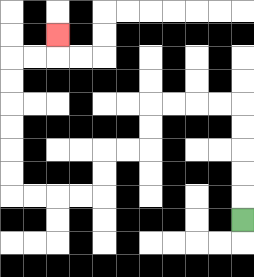{'start': '[10, 9]', 'end': '[2, 1]', 'path_directions': 'U,U,U,U,U,L,L,L,L,D,D,L,L,D,D,L,L,L,L,U,U,U,U,U,U,R,R,U', 'path_coordinates': '[[10, 9], [10, 8], [10, 7], [10, 6], [10, 5], [10, 4], [9, 4], [8, 4], [7, 4], [6, 4], [6, 5], [6, 6], [5, 6], [4, 6], [4, 7], [4, 8], [3, 8], [2, 8], [1, 8], [0, 8], [0, 7], [0, 6], [0, 5], [0, 4], [0, 3], [0, 2], [1, 2], [2, 2], [2, 1]]'}